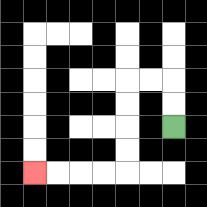{'start': '[7, 5]', 'end': '[1, 7]', 'path_directions': 'U,U,L,L,D,D,D,D,L,L,L,L', 'path_coordinates': '[[7, 5], [7, 4], [7, 3], [6, 3], [5, 3], [5, 4], [5, 5], [5, 6], [5, 7], [4, 7], [3, 7], [2, 7], [1, 7]]'}